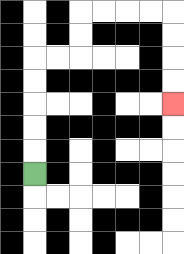{'start': '[1, 7]', 'end': '[7, 4]', 'path_directions': 'U,U,U,U,U,R,R,U,U,R,R,R,R,D,D,D,D', 'path_coordinates': '[[1, 7], [1, 6], [1, 5], [1, 4], [1, 3], [1, 2], [2, 2], [3, 2], [3, 1], [3, 0], [4, 0], [5, 0], [6, 0], [7, 0], [7, 1], [7, 2], [7, 3], [7, 4]]'}